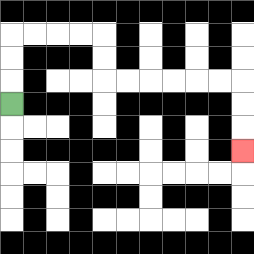{'start': '[0, 4]', 'end': '[10, 6]', 'path_directions': 'U,U,U,R,R,R,R,D,D,R,R,R,R,R,R,D,D,D', 'path_coordinates': '[[0, 4], [0, 3], [0, 2], [0, 1], [1, 1], [2, 1], [3, 1], [4, 1], [4, 2], [4, 3], [5, 3], [6, 3], [7, 3], [8, 3], [9, 3], [10, 3], [10, 4], [10, 5], [10, 6]]'}